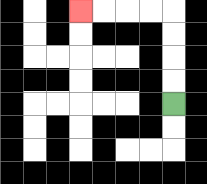{'start': '[7, 4]', 'end': '[3, 0]', 'path_directions': 'U,U,U,U,L,L,L,L', 'path_coordinates': '[[7, 4], [7, 3], [7, 2], [7, 1], [7, 0], [6, 0], [5, 0], [4, 0], [3, 0]]'}